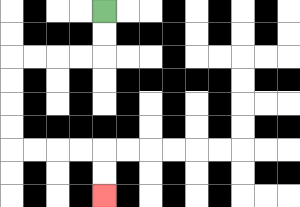{'start': '[4, 0]', 'end': '[4, 8]', 'path_directions': 'D,D,L,L,L,L,D,D,D,D,R,R,R,R,D,D', 'path_coordinates': '[[4, 0], [4, 1], [4, 2], [3, 2], [2, 2], [1, 2], [0, 2], [0, 3], [0, 4], [0, 5], [0, 6], [1, 6], [2, 6], [3, 6], [4, 6], [4, 7], [4, 8]]'}